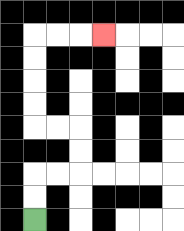{'start': '[1, 9]', 'end': '[4, 1]', 'path_directions': 'U,U,R,R,U,U,L,L,U,U,U,U,R,R,R', 'path_coordinates': '[[1, 9], [1, 8], [1, 7], [2, 7], [3, 7], [3, 6], [3, 5], [2, 5], [1, 5], [1, 4], [1, 3], [1, 2], [1, 1], [2, 1], [3, 1], [4, 1]]'}